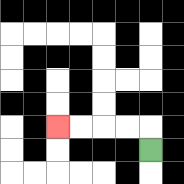{'start': '[6, 6]', 'end': '[2, 5]', 'path_directions': 'U,L,L,L,L', 'path_coordinates': '[[6, 6], [6, 5], [5, 5], [4, 5], [3, 5], [2, 5]]'}